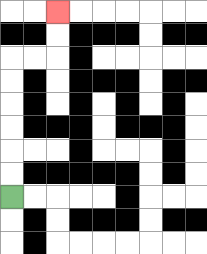{'start': '[0, 8]', 'end': '[2, 0]', 'path_directions': 'U,U,U,U,U,U,R,R,U,U', 'path_coordinates': '[[0, 8], [0, 7], [0, 6], [0, 5], [0, 4], [0, 3], [0, 2], [1, 2], [2, 2], [2, 1], [2, 0]]'}